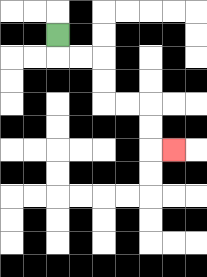{'start': '[2, 1]', 'end': '[7, 6]', 'path_directions': 'D,R,R,D,D,R,R,D,D,R', 'path_coordinates': '[[2, 1], [2, 2], [3, 2], [4, 2], [4, 3], [4, 4], [5, 4], [6, 4], [6, 5], [6, 6], [7, 6]]'}